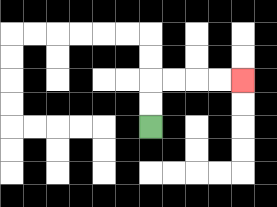{'start': '[6, 5]', 'end': '[10, 3]', 'path_directions': 'U,U,R,R,R,R', 'path_coordinates': '[[6, 5], [6, 4], [6, 3], [7, 3], [8, 3], [9, 3], [10, 3]]'}